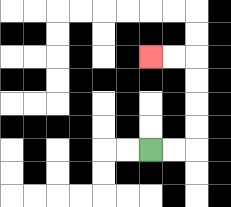{'start': '[6, 6]', 'end': '[6, 2]', 'path_directions': 'R,R,U,U,U,U,L,L', 'path_coordinates': '[[6, 6], [7, 6], [8, 6], [8, 5], [8, 4], [8, 3], [8, 2], [7, 2], [6, 2]]'}